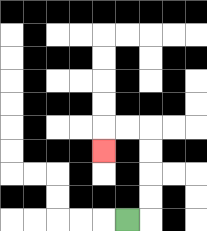{'start': '[5, 9]', 'end': '[4, 6]', 'path_directions': 'R,U,U,U,U,L,L,D', 'path_coordinates': '[[5, 9], [6, 9], [6, 8], [6, 7], [6, 6], [6, 5], [5, 5], [4, 5], [4, 6]]'}